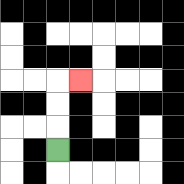{'start': '[2, 6]', 'end': '[3, 3]', 'path_directions': 'U,U,U,R', 'path_coordinates': '[[2, 6], [2, 5], [2, 4], [2, 3], [3, 3]]'}